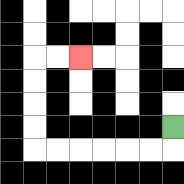{'start': '[7, 5]', 'end': '[3, 2]', 'path_directions': 'D,L,L,L,L,L,L,U,U,U,U,R,R', 'path_coordinates': '[[7, 5], [7, 6], [6, 6], [5, 6], [4, 6], [3, 6], [2, 6], [1, 6], [1, 5], [1, 4], [1, 3], [1, 2], [2, 2], [3, 2]]'}